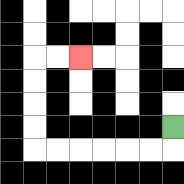{'start': '[7, 5]', 'end': '[3, 2]', 'path_directions': 'D,L,L,L,L,L,L,U,U,U,U,R,R', 'path_coordinates': '[[7, 5], [7, 6], [6, 6], [5, 6], [4, 6], [3, 6], [2, 6], [1, 6], [1, 5], [1, 4], [1, 3], [1, 2], [2, 2], [3, 2]]'}